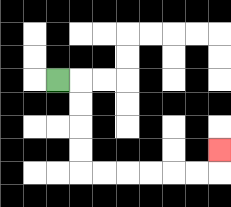{'start': '[2, 3]', 'end': '[9, 6]', 'path_directions': 'R,D,D,D,D,R,R,R,R,R,R,U', 'path_coordinates': '[[2, 3], [3, 3], [3, 4], [3, 5], [3, 6], [3, 7], [4, 7], [5, 7], [6, 7], [7, 7], [8, 7], [9, 7], [9, 6]]'}